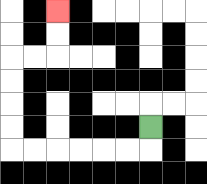{'start': '[6, 5]', 'end': '[2, 0]', 'path_directions': 'D,L,L,L,L,L,L,U,U,U,U,R,R,U,U', 'path_coordinates': '[[6, 5], [6, 6], [5, 6], [4, 6], [3, 6], [2, 6], [1, 6], [0, 6], [0, 5], [0, 4], [0, 3], [0, 2], [1, 2], [2, 2], [2, 1], [2, 0]]'}